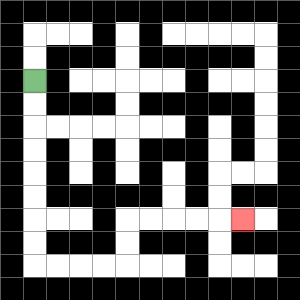{'start': '[1, 3]', 'end': '[10, 9]', 'path_directions': 'D,D,D,D,D,D,D,D,R,R,R,R,U,U,R,R,R,R,R', 'path_coordinates': '[[1, 3], [1, 4], [1, 5], [1, 6], [1, 7], [1, 8], [1, 9], [1, 10], [1, 11], [2, 11], [3, 11], [4, 11], [5, 11], [5, 10], [5, 9], [6, 9], [7, 9], [8, 9], [9, 9], [10, 9]]'}